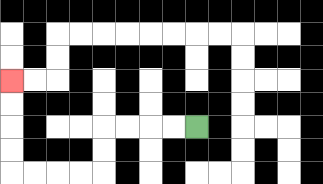{'start': '[8, 5]', 'end': '[0, 3]', 'path_directions': 'L,L,L,L,D,D,L,L,L,L,U,U,U,U', 'path_coordinates': '[[8, 5], [7, 5], [6, 5], [5, 5], [4, 5], [4, 6], [4, 7], [3, 7], [2, 7], [1, 7], [0, 7], [0, 6], [0, 5], [0, 4], [0, 3]]'}